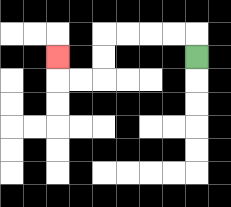{'start': '[8, 2]', 'end': '[2, 2]', 'path_directions': 'U,L,L,L,L,D,D,L,L,U', 'path_coordinates': '[[8, 2], [8, 1], [7, 1], [6, 1], [5, 1], [4, 1], [4, 2], [4, 3], [3, 3], [2, 3], [2, 2]]'}